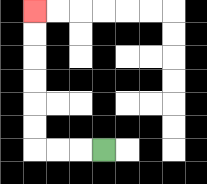{'start': '[4, 6]', 'end': '[1, 0]', 'path_directions': 'L,L,L,U,U,U,U,U,U', 'path_coordinates': '[[4, 6], [3, 6], [2, 6], [1, 6], [1, 5], [1, 4], [1, 3], [1, 2], [1, 1], [1, 0]]'}